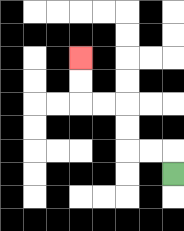{'start': '[7, 7]', 'end': '[3, 2]', 'path_directions': 'U,L,L,U,U,L,L,U,U', 'path_coordinates': '[[7, 7], [7, 6], [6, 6], [5, 6], [5, 5], [5, 4], [4, 4], [3, 4], [3, 3], [3, 2]]'}